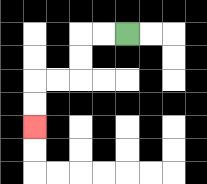{'start': '[5, 1]', 'end': '[1, 5]', 'path_directions': 'L,L,D,D,L,L,D,D', 'path_coordinates': '[[5, 1], [4, 1], [3, 1], [3, 2], [3, 3], [2, 3], [1, 3], [1, 4], [1, 5]]'}